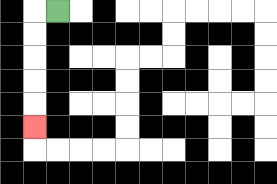{'start': '[2, 0]', 'end': '[1, 5]', 'path_directions': 'L,D,D,D,D,D', 'path_coordinates': '[[2, 0], [1, 0], [1, 1], [1, 2], [1, 3], [1, 4], [1, 5]]'}